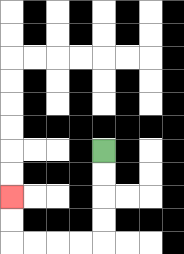{'start': '[4, 6]', 'end': '[0, 8]', 'path_directions': 'D,D,D,D,L,L,L,L,U,U', 'path_coordinates': '[[4, 6], [4, 7], [4, 8], [4, 9], [4, 10], [3, 10], [2, 10], [1, 10], [0, 10], [0, 9], [0, 8]]'}